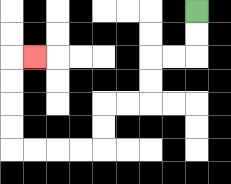{'start': '[8, 0]', 'end': '[1, 2]', 'path_directions': 'D,D,L,L,D,D,L,L,D,D,L,L,L,L,U,U,U,U,R', 'path_coordinates': '[[8, 0], [8, 1], [8, 2], [7, 2], [6, 2], [6, 3], [6, 4], [5, 4], [4, 4], [4, 5], [4, 6], [3, 6], [2, 6], [1, 6], [0, 6], [0, 5], [0, 4], [0, 3], [0, 2], [1, 2]]'}